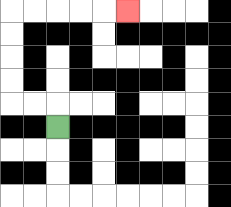{'start': '[2, 5]', 'end': '[5, 0]', 'path_directions': 'U,L,L,U,U,U,U,R,R,R,R,R', 'path_coordinates': '[[2, 5], [2, 4], [1, 4], [0, 4], [0, 3], [0, 2], [0, 1], [0, 0], [1, 0], [2, 0], [3, 0], [4, 0], [5, 0]]'}